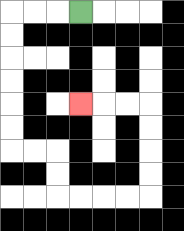{'start': '[3, 0]', 'end': '[3, 4]', 'path_directions': 'L,L,L,D,D,D,D,D,D,R,R,D,D,R,R,R,R,U,U,U,U,L,L,L', 'path_coordinates': '[[3, 0], [2, 0], [1, 0], [0, 0], [0, 1], [0, 2], [0, 3], [0, 4], [0, 5], [0, 6], [1, 6], [2, 6], [2, 7], [2, 8], [3, 8], [4, 8], [5, 8], [6, 8], [6, 7], [6, 6], [6, 5], [6, 4], [5, 4], [4, 4], [3, 4]]'}